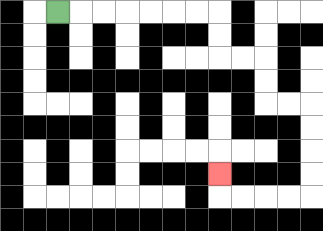{'start': '[2, 0]', 'end': '[9, 7]', 'path_directions': 'R,R,R,R,R,R,R,D,D,R,R,D,D,R,R,D,D,D,D,L,L,L,L,U', 'path_coordinates': '[[2, 0], [3, 0], [4, 0], [5, 0], [6, 0], [7, 0], [8, 0], [9, 0], [9, 1], [9, 2], [10, 2], [11, 2], [11, 3], [11, 4], [12, 4], [13, 4], [13, 5], [13, 6], [13, 7], [13, 8], [12, 8], [11, 8], [10, 8], [9, 8], [9, 7]]'}